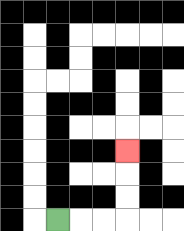{'start': '[2, 9]', 'end': '[5, 6]', 'path_directions': 'R,R,R,U,U,U', 'path_coordinates': '[[2, 9], [3, 9], [4, 9], [5, 9], [5, 8], [5, 7], [5, 6]]'}